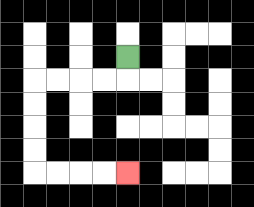{'start': '[5, 2]', 'end': '[5, 7]', 'path_directions': 'D,L,L,L,L,D,D,D,D,R,R,R,R', 'path_coordinates': '[[5, 2], [5, 3], [4, 3], [3, 3], [2, 3], [1, 3], [1, 4], [1, 5], [1, 6], [1, 7], [2, 7], [3, 7], [4, 7], [5, 7]]'}